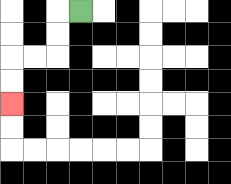{'start': '[3, 0]', 'end': '[0, 4]', 'path_directions': 'L,D,D,L,L,D,D', 'path_coordinates': '[[3, 0], [2, 0], [2, 1], [2, 2], [1, 2], [0, 2], [0, 3], [0, 4]]'}